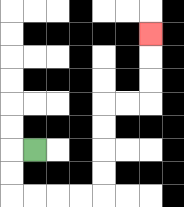{'start': '[1, 6]', 'end': '[6, 1]', 'path_directions': 'L,D,D,R,R,R,R,U,U,U,U,R,R,U,U,U', 'path_coordinates': '[[1, 6], [0, 6], [0, 7], [0, 8], [1, 8], [2, 8], [3, 8], [4, 8], [4, 7], [4, 6], [4, 5], [4, 4], [5, 4], [6, 4], [6, 3], [6, 2], [6, 1]]'}